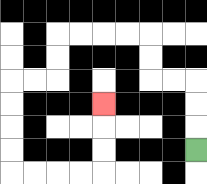{'start': '[8, 6]', 'end': '[4, 4]', 'path_directions': 'U,U,U,L,L,U,U,L,L,L,L,D,D,L,L,D,D,D,D,R,R,R,R,U,U,U', 'path_coordinates': '[[8, 6], [8, 5], [8, 4], [8, 3], [7, 3], [6, 3], [6, 2], [6, 1], [5, 1], [4, 1], [3, 1], [2, 1], [2, 2], [2, 3], [1, 3], [0, 3], [0, 4], [0, 5], [0, 6], [0, 7], [1, 7], [2, 7], [3, 7], [4, 7], [4, 6], [4, 5], [4, 4]]'}